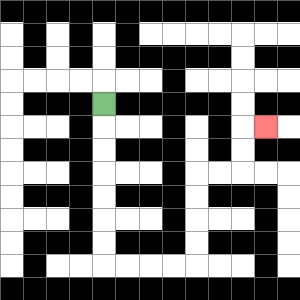{'start': '[4, 4]', 'end': '[11, 5]', 'path_directions': 'D,D,D,D,D,D,D,R,R,R,R,U,U,U,U,R,R,U,U,R', 'path_coordinates': '[[4, 4], [4, 5], [4, 6], [4, 7], [4, 8], [4, 9], [4, 10], [4, 11], [5, 11], [6, 11], [7, 11], [8, 11], [8, 10], [8, 9], [8, 8], [8, 7], [9, 7], [10, 7], [10, 6], [10, 5], [11, 5]]'}